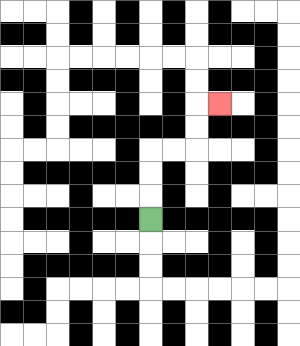{'start': '[6, 9]', 'end': '[9, 4]', 'path_directions': 'U,U,U,R,R,U,U,R', 'path_coordinates': '[[6, 9], [6, 8], [6, 7], [6, 6], [7, 6], [8, 6], [8, 5], [8, 4], [9, 4]]'}